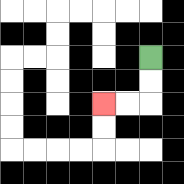{'start': '[6, 2]', 'end': '[4, 4]', 'path_directions': 'D,D,L,L', 'path_coordinates': '[[6, 2], [6, 3], [6, 4], [5, 4], [4, 4]]'}